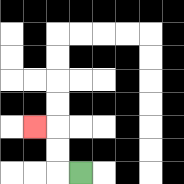{'start': '[3, 7]', 'end': '[1, 5]', 'path_directions': 'L,U,U,L', 'path_coordinates': '[[3, 7], [2, 7], [2, 6], [2, 5], [1, 5]]'}